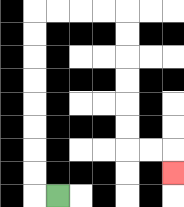{'start': '[2, 8]', 'end': '[7, 7]', 'path_directions': 'L,U,U,U,U,U,U,U,U,R,R,R,R,D,D,D,D,D,D,R,R,D', 'path_coordinates': '[[2, 8], [1, 8], [1, 7], [1, 6], [1, 5], [1, 4], [1, 3], [1, 2], [1, 1], [1, 0], [2, 0], [3, 0], [4, 0], [5, 0], [5, 1], [5, 2], [5, 3], [5, 4], [5, 5], [5, 6], [6, 6], [7, 6], [7, 7]]'}